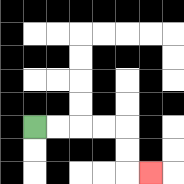{'start': '[1, 5]', 'end': '[6, 7]', 'path_directions': 'R,R,R,R,D,D,R', 'path_coordinates': '[[1, 5], [2, 5], [3, 5], [4, 5], [5, 5], [5, 6], [5, 7], [6, 7]]'}